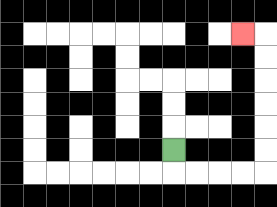{'start': '[7, 6]', 'end': '[10, 1]', 'path_directions': 'D,R,R,R,R,U,U,U,U,U,U,L', 'path_coordinates': '[[7, 6], [7, 7], [8, 7], [9, 7], [10, 7], [11, 7], [11, 6], [11, 5], [11, 4], [11, 3], [11, 2], [11, 1], [10, 1]]'}